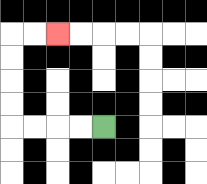{'start': '[4, 5]', 'end': '[2, 1]', 'path_directions': 'L,L,L,L,U,U,U,U,R,R', 'path_coordinates': '[[4, 5], [3, 5], [2, 5], [1, 5], [0, 5], [0, 4], [0, 3], [0, 2], [0, 1], [1, 1], [2, 1]]'}